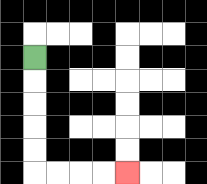{'start': '[1, 2]', 'end': '[5, 7]', 'path_directions': 'D,D,D,D,D,R,R,R,R', 'path_coordinates': '[[1, 2], [1, 3], [1, 4], [1, 5], [1, 6], [1, 7], [2, 7], [3, 7], [4, 7], [5, 7]]'}